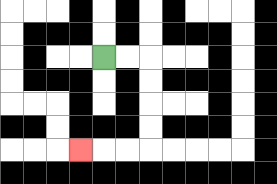{'start': '[4, 2]', 'end': '[3, 6]', 'path_directions': 'R,R,D,D,D,D,L,L,L', 'path_coordinates': '[[4, 2], [5, 2], [6, 2], [6, 3], [6, 4], [6, 5], [6, 6], [5, 6], [4, 6], [3, 6]]'}